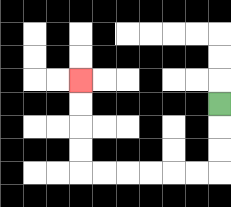{'start': '[9, 4]', 'end': '[3, 3]', 'path_directions': 'D,D,D,L,L,L,L,L,L,U,U,U,U', 'path_coordinates': '[[9, 4], [9, 5], [9, 6], [9, 7], [8, 7], [7, 7], [6, 7], [5, 7], [4, 7], [3, 7], [3, 6], [3, 5], [3, 4], [3, 3]]'}